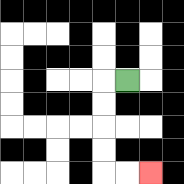{'start': '[5, 3]', 'end': '[6, 7]', 'path_directions': 'L,D,D,D,D,R,R', 'path_coordinates': '[[5, 3], [4, 3], [4, 4], [4, 5], [4, 6], [4, 7], [5, 7], [6, 7]]'}